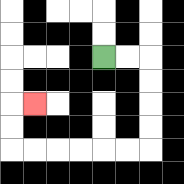{'start': '[4, 2]', 'end': '[1, 4]', 'path_directions': 'R,R,D,D,D,D,L,L,L,L,L,L,U,U,R', 'path_coordinates': '[[4, 2], [5, 2], [6, 2], [6, 3], [6, 4], [6, 5], [6, 6], [5, 6], [4, 6], [3, 6], [2, 6], [1, 6], [0, 6], [0, 5], [0, 4], [1, 4]]'}